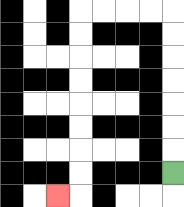{'start': '[7, 7]', 'end': '[2, 8]', 'path_directions': 'U,U,U,U,U,U,U,L,L,L,L,D,D,D,D,D,D,D,D,L', 'path_coordinates': '[[7, 7], [7, 6], [7, 5], [7, 4], [7, 3], [7, 2], [7, 1], [7, 0], [6, 0], [5, 0], [4, 0], [3, 0], [3, 1], [3, 2], [3, 3], [3, 4], [3, 5], [3, 6], [3, 7], [3, 8], [2, 8]]'}